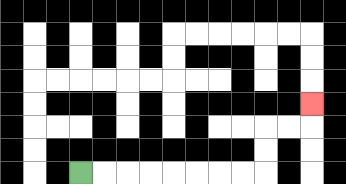{'start': '[3, 7]', 'end': '[13, 4]', 'path_directions': 'R,R,R,R,R,R,R,R,U,U,R,R,U', 'path_coordinates': '[[3, 7], [4, 7], [5, 7], [6, 7], [7, 7], [8, 7], [9, 7], [10, 7], [11, 7], [11, 6], [11, 5], [12, 5], [13, 5], [13, 4]]'}